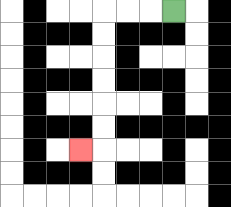{'start': '[7, 0]', 'end': '[3, 6]', 'path_directions': 'L,L,L,D,D,D,D,D,D,L', 'path_coordinates': '[[7, 0], [6, 0], [5, 0], [4, 0], [4, 1], [4, 2], [4, 3], [4, 4], [4, 5], [4, 6], [3, 6]]'}